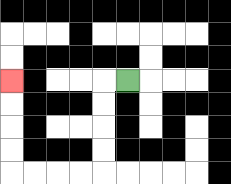{'start': '[5, 3]', 'end': '[0, 3]', 'path_directions': 'L,D,D,D,D,L,L,L,L,U,U,U,U', 'path_coordinates': '[[5, 3], [4, 3], [4, 4], [4, 5], [4, 6], [4, 7], [3, 7], [2, 7], [1, 7], [0, 7], [0, 6], [0, 5], [0, 4], [0, 3]]'}